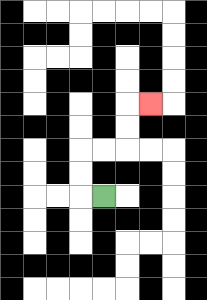{'start': '[4, 8]', 'end': '[6, 4]', 'path_directions': 'L,U,U,R,R,U,U,R', 'path_coordinates': '[[4, 8], [3, 8], [3, 7], [3, 6], [4, 6], [5, 6], [5, 5], [5, 4], [6, 4]]'}